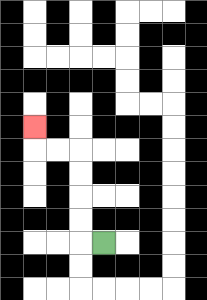{'start': '[4, 10]', 'end': '[1, 5]', 'path_directions': 'L,U,U,U,U,L,L,U', 'path_coordinates': '[[4, 10], [3, 10], [3, 9], [3, 8], [3, 7], [3, 6], [2, 6], [1, 6], [1, 5]]'}